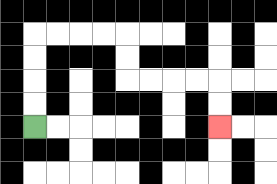{'start': '[1, 5]', 'end': '[9, 5]', 'path_directions': 'U,U,U,U,R,R,R,R,D,D,R,R,R,R,D,D', 'path_coordinates': '[[1, 5], [1, 4], [1, 3], [1, 2], [1, 1], [2, 1], [3, 1], [4, 1], [5, 1], [5, 2], [5, 3], [6, 3], [7, 3], [8, 3], [9, 3], [9, 4], [9, 5]]'}